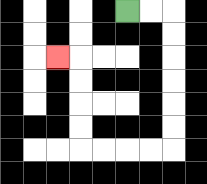{'start': '[5, 0]', 'end': '[2, 2]', 'path_directions': 'R,R,D,D,D,D,D,D,L,L,L,L,U,U,U,U,L', 'path_coordinates': '[[5, 0], [6, 0], [7, 0], [7, 1], [7, 2], [7, 3], [7, 4], [7, 5], [7, 6], [6, 6], [5, 6], [4, 6], [3, 6], [3, 5], [3, 4], [3, 3], [3, 2], [2, 2]]'}